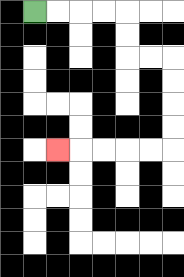{'start': '[1, 0]', 'end': '[2, 6]', 'path_directions': 'R,R,R,R,D,D,R,R,D,D,D,D,L,L,L,L,L', 'path_coordinates': '[[1, 0], [2, 0], [3, 0], [4, 0], [5, 0], [5, 1], [5, 2], [6, 2], [7, 2], [7, 3], [7, 4], [7, 5], [7, 6], [6, 6], [5, 6], [4, 6], [3, 6], [2, 6]]'}